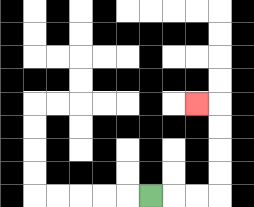{'start': '[6, 8]', 'end': '[8, 4]', 'path_directions': 'R,R,R,U,U,U,U,L', 'path_coordinates': '[[6, 8], [7, 8], [8, 8], [9, 8], [9, 7], [9, 6], [9, 5], [9, 4], [8, 4]]'}